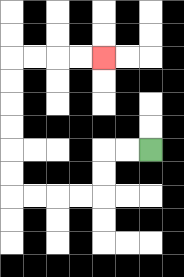{'start': '[6, 6]', 'end': '[4, 2]', 'path_directions': 'L,L,D,D,L,L,L,L,U,U,U,U,U,U,R,R,R,R', 'path_coordinates': '[[6, 6], [5, 6], [4, 6], [4, 7], [4, 8], [3, 8], [2, 8], [1, 8], [0, 8], [0, 7], [0, 6], [0, 5], [0, 4], [0, 3], [0, 2], [1, 2], [2, 2], [3, 2], [4, 2]]'}